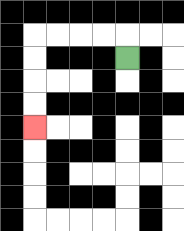{'start': '[5, 2]', 'end': '[1, 5]', 'path_directions': 'U,L,L,L,L,D,D,D,D', 'path_coordinates': '[[5, 2], [5, 1], [4, 1], [3, 1], [2, 1], [1, 1], [1, 2], [1, 3], [1, 4], [1, 5]]'}